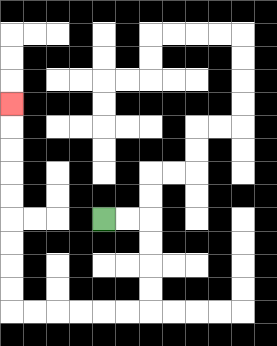{'start': '[4, 9]', 'end': '[0, 4]', 'path_directions': 'R,R,D,D,D,D,L,L,L,L,L,L,U,U,U,U,U,U,U,U,U', 'path_coordinates': '[[4, 9], [5, 9], [6, 9], [6, 10], [6, 11], [6, 12], [6, 13], [5, 13], [4, 13], [3, 13], [2, 13], [1, 13], [0, 13], [0, 12], [0, 11], [0, 10], [0, 9], [0, 8], [0, 7], [0, 6], [0, 5], [0, 4]]'}